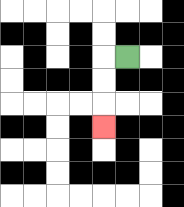{'start': '[5, 2]', 'end': '[4, 5]', 'path_directions': 'L,D,D,D', 'path_coordinates': '[[5, 2], [4, 2], [4, 3], [4, 4], [4, 5]]'}